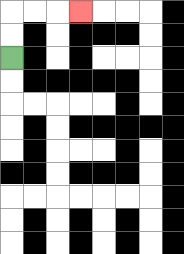{'start': '[0, 2]', 'end': '[3, 0]', 'path_directions': 'U,U,R,R,R', 'path_coordinates': '[[0, 2], [0, 1], [0, 0], [1, 0], [2, 0], [3, 0]]'}